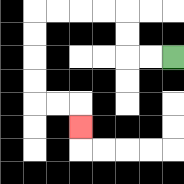{'start': '[7, 2]', 'end': '[3, 5]', 'path_directions': 'L,L,U,U,L,L,L,L,D,D,D,D,R,R,D', 'path_coordinates': '[[7, 2], [6, 2], [5, 2], [5, 1], [5, 0], [4, 0], [3, 0], [2, 0], [1, 0], [1, 1], [1, 2], [1, 3], [1, 4], [2, 4], [3, 4], [3, 5]]'}